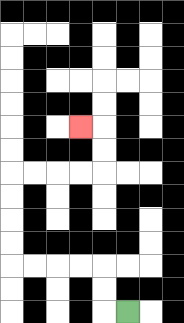{'start': '[5, 13]', 'end': '[3, 5]', 'path_directions': 'L,U,U,L,L,L,L,U,U,U,U,R,R,R,R,U,U,L', 'path_coordinates': '[[5, 13], [4, 13], [4, 12], [4, 11], [3, 11], [2, 11], [1, 11], [0, 11], [0, 10], [0, 9], [0, 8], [0, 7], [1, 7], [2, 7], [3, 7], [4, 7], [4, 6], [4, 5], [3, 5]]'}